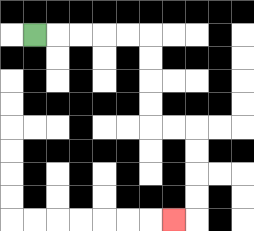{'start': '[1, 1]', 'end': '[7, 9]', 'path_directions': 'R,R,R,R,R,D,D,D,D,R,R,D,D,D,D,L', 'path_coordinates': '[[1, 1], [2, 1], [3, 1], [4, 1], [5, 1], [6, 1], [6, 2], [6, 3], [6, 4], [6, 5], [7, 5], [8, 5], [8, 6], [8, 7], [8, 8], [8, 9], [7, 9]]'}